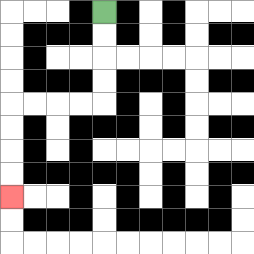{'start': '[4, 0]', 'end': '[0, 8]', 'path_directions': 'D,D,D,D,L,L,L,L,D,D,D,D', 'path_coordinates': '[[4, 0], [4, 1], [4, 2], [4, 3], [4, 4], [3, 4], [2, 4], [1, 4], [0, 4], [0, 5], [0, 6], [0, 7], [0, 8]]'}